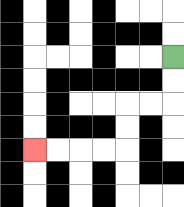{'start': '[7, 2]', 'end': '[1, 6]', 'path_directions': 'D,D,L,L,D,D,L,L,L,L', 'path_coordinates': '[[7, 2], [7, 3], [7, 4], [6, 4], [5, 4], [5, 5], [5, 6], [4, 6], [3, 6], [2, 6], [1, 6]]'}